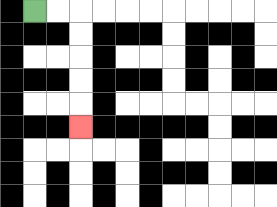{'start': '[1, 0]', 'end': '[3, 5]', 'path_directions': 'R,R,D,D,D,D,D', 'path_coordinates': '[[1, 0], [2, 0], [3, 0], [3, 1], [3, 2], [3, 3], [3, 4], [3, 5]]'}